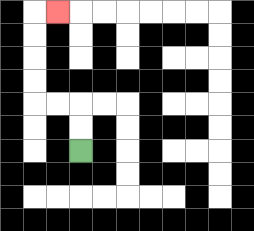{'start': '[3, 6]', 'end': '[2, 0]', 'path_directions': 'U,U,L,L,U,U,U,U,R', 'path_coordinates': '[[3, 6], [3, 5], [3, 4], [2, 4], [1, 4], [1, 3], [1, 2], [1, 1], [1, 0], [2, 0]]'}